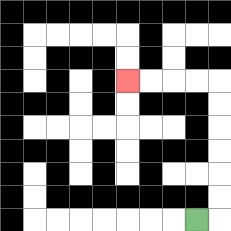{'start': '[8, 9]', 'end': '[5, 3]', 'path_directions': 'R,U,U,U,U,U,U,L,L,L,L', 'path_coordinates': '[[8, 9], [9, 9], [9, 8], [9, 7], [9, 6], [9, 5], [9, 4], [9, 3], [8, 3], [7, 3], [6, 3], [5, 3]]'}